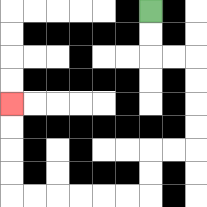{'start': '[6, 0]', 'end': '[0, 4]', 'path_directions': 'D,D,R,R,D,D,D,D,L,L,D,D,L,L,L,L,L,L,U,U,U,U', 'path_coordinates': '[[6, 0], [6, 1], [6, 2], [7, 2], [8, 2], [8, 3], [8, 4], [8, 5], [8, 6], [7, 6], [6, 6], [6, 7], [6, 8], [5, 8], [4, 8], [3, 8], [2, 8], [1, 8], [0, 8], [0, 7], [0, 6], [0, 5], [0, 4]]'}